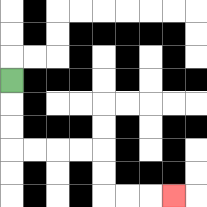{'start': '[0, 3]', 'end': '[7, 8]', 'path_directions': 'D,D,D,R,R,R,R,D,D,R,R,R', 'path_coordinates': '[[0, 3], [0, 4], [0, 5], [0, 6], [1, 6], [2, 6], [3, 6], [4, 6], [4, 7], [4, 8], [5, 8], [6, 8], [7, 8]]'}